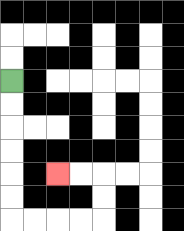{'start': '[0, 3]', 'end': '[2, 7]', 'path_directions': 'D,D,D,D,D,D,R,R,R,R,U,U,L,L', 'path_coordinates': '[[0, 3], [0, 4], [0, 5], [0, 6], [0, 7], [0, 8], [0, 9], [1, 9], [2, 9], [3, 9], [4, 9], [4, 8], [4, 7], [3, 7], [2, 7]]'}